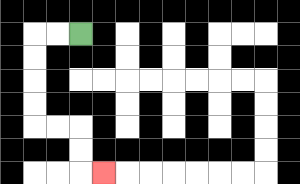{'start': '[3, 1]', 'end': '[4, 7]', 'path_directions': 'L,L,D,D,D,D,R,R,D,D,R', 'path_coordinates': '[[3, 1], [2, 1], [1, 1], [1, 2], [1, 3], [1, 4], [1, 5], [2, 5], [3, 5], [3, 6], [3, 7], [4, 7]]'}